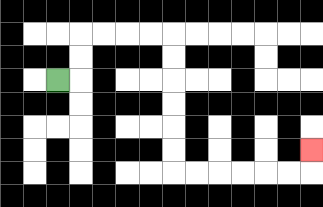{'start': '[2, 3]', 'end': '[13, 6]', 'path_directions': 'R,U,U,R,R,R,R,D,D,D,D,D,D,R,R,R,R,R,R,U', 'path_coordinates': '[[2, 3], [3, 3], [3, 2], [3, 1], [4, 1], [5, 1], [6, 1], [7, 1], [7, 2], [7, 3], [7, 4], [7, 5], [7, 6], [7, 7], [8, 7], [9, 7], [10, 7], [11, 7], [12, 7], [13, 7], [13, 6]]'}